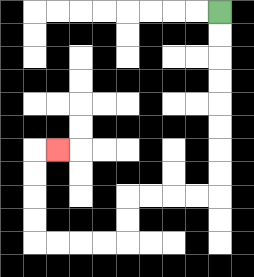{'start': '[9, 0]', 'end': '[2, 6]', 'path_directions': 'D,D,D,D,D,D,D,D,L,L,L,L,D,D,L,L,L,L,U,U,U,U,R', 'path_coordinates': '[[9, 0], [9, 1], [9, 2], [9, 3], [9, 4], [9, 5], [9, 6], [9, 7], [9, 8], [8, 8], [7, 8], [6, 8], [5, 8], [5, 9], [5, 10], [4, 10], [3, 10], [2, 10], [1, 10], [1, 9], [1, 8], [1, 7], [1, 6], [2, 6]]'}